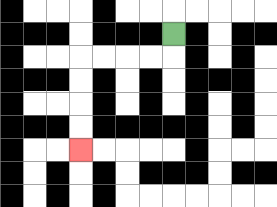{'start': '[7, 1]', 'end': '[3, 6]', 'path_directions': 'D,L,L,L,L,D,D,D,D', 'path_coordinates': '[[7, 1], [7, 2], [6, 2], [5, 2], [4, 2], [3, 2], [3, 3], [3, 4], [3, 5], [3, 6]]'}